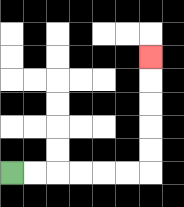{'start': '[0, 7]', 'end': '[6, 2]', 'path_directions': 'R,R,R,R,R,R,U,U,U,U,U', 'path_coordinates': '[[0, 7], [1, 7], [2, 7], [3, 7], [4, 7], [5, 7], [6, 7], [6, 6], [6, 5], [6, 4], [6, 3], [6, 2]]'}